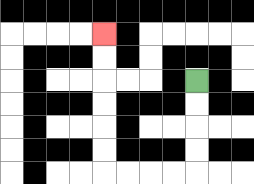{'start': '[8, 3]', 'end': '[4, 1]', 'path_directions': 'D,D,D,D,L,L,L,L,U,U,U,U,U,U', 'path_coordinates': '[[8, 3], [8, 4], [8, 5], [8, 6], [8, 7], [7, 7], [6, 7], [5, 7], [4, 7], [4, 6], [4, 5], [4, 4], [4, 3], [4, 2], [4, 1]]'}